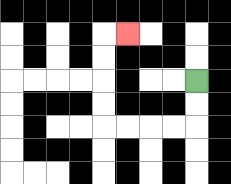{'start': '[8, 3]', 'end': '[5, 1]', 'path_directions': 'D,D,L,L,L,L,U,U,U,U,R', 'path_coordinates': '[[8, 3], [8, 4], [8, 5], [7, 5], [6, 5], [5, 5], [4, 5], [4, 4], [4, 3], [4, 2], [4, 1], [5, 1]]'}